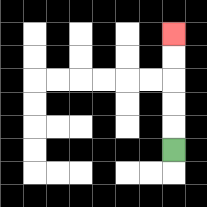{'start': '[7, 6]', 'end': '[7, 1]', 'path_directions': 'U,U,U,U,U', 'path_coordinates': '[[7, 6], [7, 5], [7, 4], [7, 3], [7, 2], [7, 1]]'}